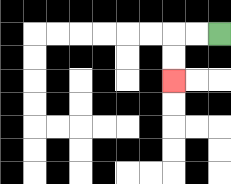{'start': '[9, 1]', 'end': '[7, 3]', 'path_directions': 'L,L,D,D', 'path_coordinates': '[[9, 1], [8, 1], [7, 1], [7, 2], [7, 3]]'}